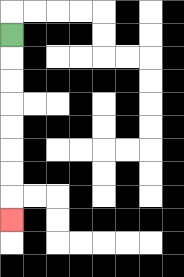{'start': '[0, 1]', 'end': '[0, 9]', 'path_directions': 'D,D,D,D,D,D,D,D', 'path_coordinates': '[[0, 1], [0, 2], [0, 3], [0, 4], [0, 5], [0, 6], [0, 7], [0, 8], [0, 9]]'}